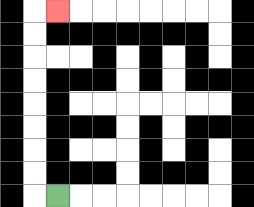{'start': '[2, 8]', 'end': '[2, 0]', 'path_directions': 'L,U,U,U,U,U,U,U,U,R', 'path_coordinates': '[[2, 8], [1, 8], [1, 7], [1, 6], [1, 5], [1, 4], [1, 3], [1, 2], [1, 1], [1, 0], [2, 0]]'}